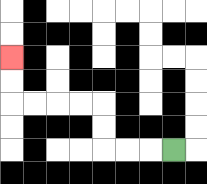{'start': '[7, 6]', 'end': '[0, 2]', 'path_directions': 'L,L,L,U,U,L,L,L,L,U,U', 'path_coordinates': '[[7, 6], [6, 6], [5, 6], [4, 6], [4, 5], [4, 4], [3, 4], [2, 4], [1, 4], [0, 4], [0, 3], [0, 2]]'}